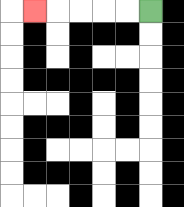{'start': '[6, 0]', 'end': '[1, 0]', 'path_directions': 'L,L,L,L,L', 'path_coordinates': '[[6, 0], [5, 0], [4, 0], [3, 0], [2, 0], [1, 0]]'}